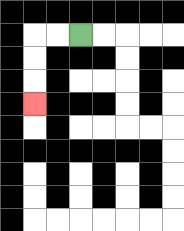{'start': '[3, 1]', 'end': '[1, 4]', 'path_directions': 'L,L,D,D,D', 'path_coordinates': '[[3, 1], [2, 1], [1, 1], [1, 2], [1, 3], [1, 4]]'}